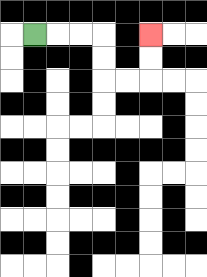{'start': '[1, 1]', 'end': '[6, 1]', 'path_directions': 'R,R,R,D,D,R,R,U,U', 'path_coordinates': '[[1, 1], [2, 1], [3, 1], [4, 1], [4, 2], [4, 3], [5, 3], [6, 3], [6, 2], [6, 1]]'}